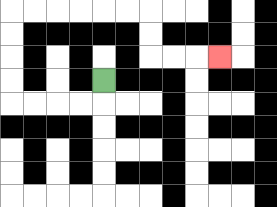{'start': '[4, 3]', 'end': '[9, 2]', 'path_directions': 'D,L,L,L,L,U,U,U,U,R,R,R,R,R,R,D,D,R,R,R', 'path_coordinates': '[[4, 3], [4, 4], [3, 4], [2, 4], [1, 4], [0, 4], [0, 3], [0, 2], [0, 1], [0, 0], [1, 0], [2, 0], [3, 0], [4, 0], [5, 0], [6, 0], [6, 1], [6, 2], [7, 2], [8, 2], [9, 2]]'}